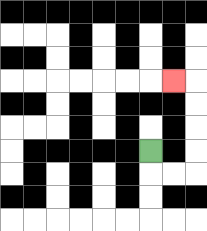{'start': '[6, 6]', 'end': '[7, 3]', 'path_directions': 'D,R,R,U,U,U,U,L', 'path_coordinates': '[[6, 6], [6, 7], [7, 7], [8, 7], [8, 6], [8, 5], [8, 4], [8, 3], [7, 3]]'}